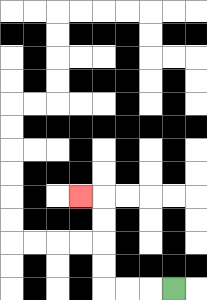{'start': '[7, 12]', 'end': '[3, 8]', 'path_directions': 'L,L,L,U,U,U,U,L', 'path_coordinates': '[[7, 12], [6, 12], [5, 12], [4, 12], [4, 11], [4, 10], [4, 9], [4, 8], [3, 8]]'}